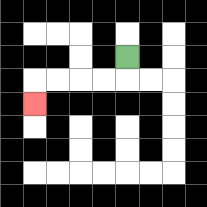{'start': '[5, 2]', 'end': '[1, 4]', 'path_directions': 'D,L,L,L,L,D', 'path_coordinates': '[[5, 2], [5, 3], [4, 3], [3, 3], [2, 3], [1, 3], [1, 4]]'}